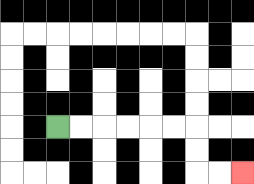{'start': '[2, 5]', 'end': '[10, 7]', 'path_directions': 'R,R,R,R,R,R,D,D,R,R', 'path_coordinates': '[[2, 5], [3, 5], [4, 5], [5, 5], [6, 5], [7, 5], [8, 5], [8, 6], [8, 7], [9, 7], [10, 7]]'}